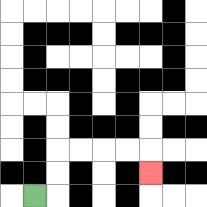{'start': '[1, 8]', 'end': '[6, 7]', 'path_directions': 'R,U,U,R,R,R,R,D', 'path_coordinates': '[[1, 8], [2, 8], [2, 7], [2, 6], [3, 6], [4, 6], [5, 6], [6, 6], [6, 7]]'}